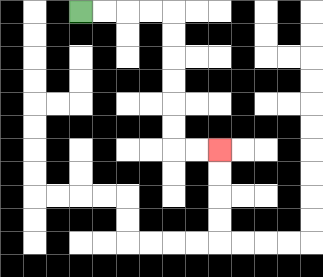{'start': '[3, 0]', 'end': '[9, 6]', 'path_directions': 'R,R,R,R,D,D,D,D,D,D,R,R', 'path_coordinates': '[[3, 0], [4, 0], [5, 0], [6, 0], [7, 0], [7, 1], [7, 2], [7, 3], [7, 4], [7, 5], [7, 6], [8, 6], [9, 6]]'}